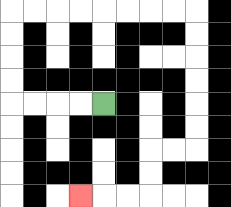{'start': '[4, 4]', 'end': '[3, 8]', 'path_directions': 'L,L,L,L,U,U,U,U,R,R,R,R,R,R,R,R,D,D,D,D,D,D,L,L,D,D,L,L,L', 'path_coordinates': '[[4, 4], [3, 4], [2, 4], [1, 4], [0, 4], [0, 3], [0, 2], [0, 1], [0, 0], [1, 0], [2, 0], [3, 0], [4, 0], [5, 0], [6, 0], [7, 0], [8, 0], [8, 1], [8, 2], [8, 3], [8, 4], [8, 5], [8, 6], [7, 6], [6, 6], [6, 7], [6, 8], [5, 8], [4, 8], [3, 8]]'}